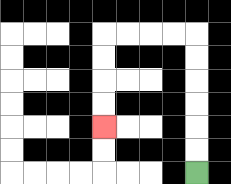{'start': '[8, 7]', 'end': '[4, 5]', 'path_directions': 'U,U,U,U,U,U,L,L,L,L,D,D,D,D', 'path_coordinates': '[[8, 7], [8, 6], [8, 5], [8, 4], [8, 3], [8, 2], [8, 1], [7, 1], [6, 1], [5, 1], [4, 1], [4, 2], [4, 3], [4, 4], [4, 5]]'}